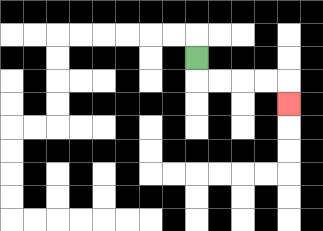{'start': '[8, 2]', 'end': '[12, 4]', 'path_directions': 'D,R,R,R,R,D', 'path_coordinates': '[[8, 2], [8, 3], [9, 3], [10, 3], [11, 3], [12, 3], [12, 4]]'}